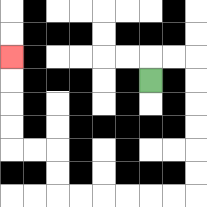{'start': '[6, 3]', 'end': '[0, 2]', 'path_directions': 'U,R,R,D,D,D,D,D,D,L,L,L,L,L,L,U,U,L,L,U,U,U,U', 'path_coordinates': '[[6, 3], [6, 2], [7, 2], [8, 2], [8, 3], [8, 4], [8, 5], [8, 6], [8, 7], [8, 8], [7, 8], [6, 8], [5, 8], [4, 8], [3, 8], [2, 8], [2, 7], [2, 6], [1, 6], [0, 6], [0, 5], [0, 4], [0, 3], [0, 2]]'}